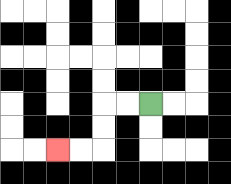{'start': '[6, 4]', 'end': '[2, 6]', 'path_directions': 'L,L,D,D,L,L', 'path_coordinates': '[[6, 4], [5, 4], [4, 4], [4, 5], [4, 6], [3, 6], [2, 6]]'}